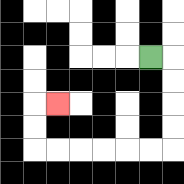{'start': '[6, 2]', 'end': '[2, 4]', 'path_directions': 'R,D,D,D,D,L,L,L,L,L,L,U,U,R', 'path_coordinates': '[[6, 2], [7, 2], [7, 3], [7, 4], [7, 5], [7, 6], [6, 6], [5, 6], [4, 6], [3, 6], [2, 6], [1, 6], [1, 5], [1, 4], [2, 4]]'}